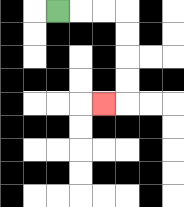{'start': '[2, 0]', 'end': '[4, 4]', 'path_directions': 'R,R,R,D,D,D,D,L', 'path_coordinates': '[[2, 0], [3, 0], [4, 0], [5, 0], [5, 1], [5, 2], [5, 3], [5, 4], [4, 4]]'}